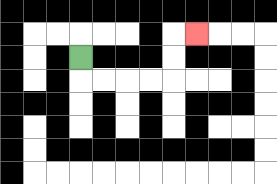{'start': '[3, 2]', 'end': '[8, 1]', 'path_directions': 'D,R,R,R,R,U,U,R', 'path_coordinates': '[[3, 2], [3, 3], [4, 3], [5, 3], [6, 3], [7, 3], [7, 2], [7, 1], [8, 1]]'}